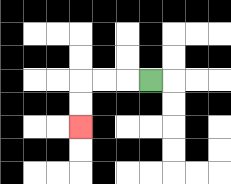{'start': '[6, 3]', 'end': '[3, 5]', 'path_directions': 'L,L,L,D,D', 'path_coordinates': '[[6, 3], [5, 3], [4, 3], [3, 3], [3, 4], [3, 5]]'}